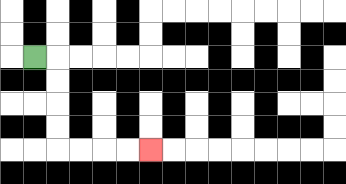{'start': '[1, 2]', 'end': '[6, 6]', 'path_directions': 'R,D,D,D,D,R,R,R,R', 'path_coordinates': '[[1, 2], [2, 2], [2, 3], [2, 4], [2, 5], [2, 6], [3, 6], [4, 6], [5, 6], [6, 6]]'}